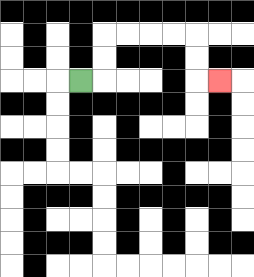{'start': '[3, 3]', 'end': '[9, 3]', 'path_directions': 'R,U,U,R,R,R,R,D,D,R', 'path_coordinates': '[[3, 3], [4, 3], [4, 2], [4, 1], [5, 1], [6, 1], [7, 1], [8, 1], [8, 2], [8, 3], [9, 3]]'}